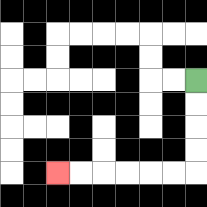{'start': '[8, 3]', 'end': '[2, 7]', 'path_directions': 'D,D,D,D,L,L,L,L,L,L', 'path_coordinates': '[[8, 3], [8, 4], [8, 5], [8, 6], [8, 7], [7, 7], [6, 7], [5, 7], [4, 7], [3, 7], [2, 7]]'}